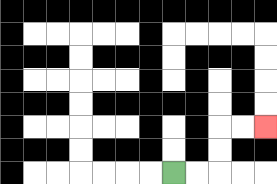{'start': '[7, 7]', 'end': '[11, 5]', 'path_directions': 'R,R,U,U,R,R', 'path_coordinates': '[[7, 7], [8, 7], [9, 7], [9, 6], [9, 5], [10, 5], [11, 5]]'}